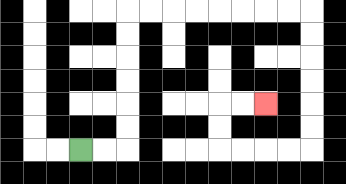{'start': '[3, 6]', 'end': '[11, 4]', 'path_directions': 'R,R,U,U,U,U,U,U,R,R,R,R,R,R,R,R,D,D,D,D,D,D,L,L,L,L,U,U,R,R', 'path_coordinates': '[[3, 6], [4, 6], [5, 6], [5, 5], [5, 4], [5, 3], [5, 2], [5, 1], [5, 0], [6, 0], [7, 0], [8, 0], [9, 0], [10, 0], [11, 0], [12, 0], [13, 0], [13, 1], [13, 2], [13, 3], [13, 4], [13, 5], [13, 6], [12, 6], [11, 6], [10, 6], [9, 6], [9, 5], [9, 4], [10, 4], [11, 4]]'}